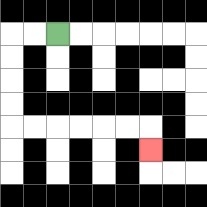{'start': '[2, 1]', 'end': '[6, 6]', 'path_directions': 'L,L,D,D,D,D,R,R,R,R,R,R,D', 'path_coordinates': '[[2, 1], [1, 1], [0, 1], [0, 2], [0, 3], [0, 4], [0, 5], [1, 5], [2, 5], [3, 5], [4, 5], [5, 5], [6, 5], [6, 6]]'}